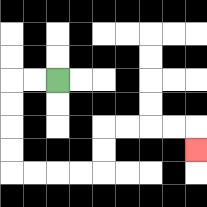{'start': '[2, 3]', 'end': '[8, 6]', 'path_directions': 'L,L,D,D,D,D,R,R,R,R,U,U,R,R,R,R,D', 'path_coordinates': '[[2, 3], [1, 3], [0, 3], [0, 4], [0, 5], [0, 6], [0, 7], [1, 7], [2, 7], [3, 7], [4, 7], [4, 6], [4, 5], [5, 5], [6, 5], [7, 5], [8, 5], [8, 6]]'}